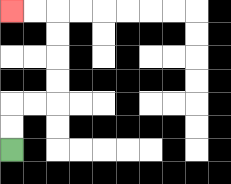{'start': '[0, 6]', 'end': '[0, 0]', 'path_directions': 'U,U,R,R,U,U,U,U,L,L', 'path_coordinates': '[[0, 6], [0, 5], [0, 4], [1, 4], [2, 4], [2, 3], [2, 2], [2, 1], [2, 0], [1, 0], [0, 0]]'}